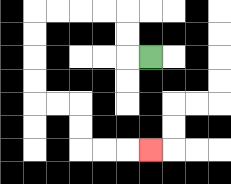{'start': '[6, 2]', 'end': '[6, 6]', 'path_directions': 'L,U,U,L,L,L,L,D,D,D,D,R,R,D,D,R,R,R', 'path_coordinates': '[[6, 2], [5, 2], [5, 1], [5, 0], [4, 0], [3, 0], [2, 0], [1, 0], [1, 1], [1, 2], [1, 3], [1, 4], [2, 4], [3, 4], [3, 5], [3, 6], [4, 6], [5, 6], [6, 6]]'}